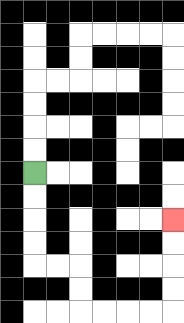{'start': '[1, 7]', 'end': '[7, 9]', 'path_directions': 'D,D,D,D,R,R,D,D,R,R,R,R,U,U,U,U', 'path_coordinates': '[[1, 7], [1, 8], [1, 9], [1, 10], [1, 11], [2, 11], [3, 11], [3, 12], [3, 13], [4, 13], [5, 13], [6, 13], [7, 13], [7, 12], [7, 11], [7, 10], [7, 9]]'}